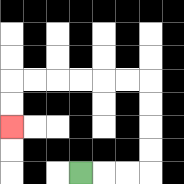{'start': '[3, 7]', 'end': '[0, 5]', 'path_directions': 'R,R,R,U,U,U,U,L,L,L,L,L,L,D,D', 'path_coordinates': '[[3, 7], [4, 7], [5, 7], [6, 7], [6, 6], [6, 5], [6, 4], [6, 3], [5, 3], [4, 3], [3, 3], [2, 3], [1, 3], [0, 3], [0, 4], [0, 5]]'}